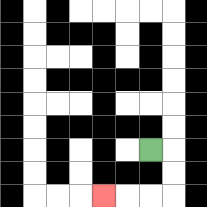{'start': '[6, 6]', 'end': '[4, 8]', 'path_directions': 'R,D,D,L,L,L', 'path_coordinates': '[[6, 6], [7, 6], [7, 7], [7, 8], [6, 8], [5, 8], [4, 8]]'}